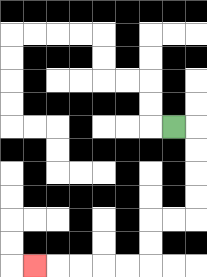{'start': '[7, 5]', 'end': '[1, 11]', 'path_directions': 'R,D,D,D,D,L,L,D,D,L,L,L,L,L', 'path_coordinates': '[[7, 5], [8, 5], [8, 6], [8, 7], [8, 8], [8, 9], [7, 9], [6, 9], [6, 10], [6, 11], [5, 11], [4, 11], [3, 11], [2, 11], [1, 11]]'}